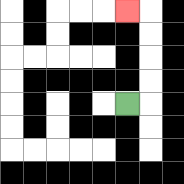{'start': '[5, 4]', 'end': '[5, 0]', 'path_directions': 'R,U,U,U,U,L', 'path_coordinates': '[[5, 4], [6, 4], [6, 3], [6, 2], [6, 1], [6, 0], [5, 0]]'}